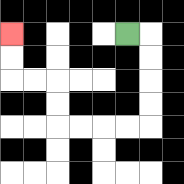{'start': '[5, 1]', 'end': '[0, 1]', 'path_directions': 'R,D,D,D,D,L,L,L,L,U,U,L,L,U,U', 'path_coordinates': '[[5, 1], [6, 1], [6, 2], [6, 3], [6, 4], [6, 5], [5, 5], [4, 5], [3, 5], [2, 5], [2, 4], [2, 3], [1, 3], [0, 3], [0, 2], [0, 1]]'}